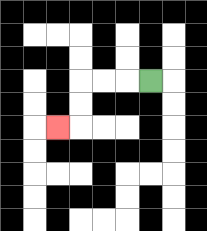{'start': '[6, 3]', 'end': '[2, 5]', 'path_directions': 'L,L,L,D,D,L', 'path_coordinates': '[[6, 3], [5, 3], [4, 3], [3, 3], [3, 4], [3, 5], [2, 5]]'}